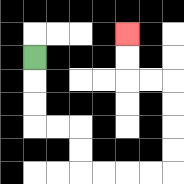{'start': '[1, 2]', 'end': '[5, 1]', 'path_directions': 'D,D,D,R,R,D,D,R,R,R,R,U,U,U,U,L,L,U,U', 'path_coordinates': '[[1, 2], [1, 3], [1, 4], [1, 5], [2, 5], [3, 5], [3, 6], [3, 7], [4, 7], [5, 7], [6, 7], [7, 7], [7, 6], [7, 5], [7, 4], [7, 3], [6, 3], [5, 3], [5, 2], [5, 1]]'}